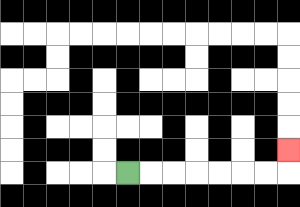{'start': '[5, 7]', 'end': '[12, 6]', 'path_directions': 'R,R,R,R,R,R,R,U', 'path_coordinates': '[[5, 7], [6, 7], [7, 7], [8, 7], [9, 7], [10, 7], [11, 7], [12, 7], [12, 6]]'}